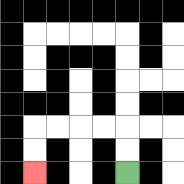{'start': '[5, 7]', 'end': '[1, 7]', 'path_directions': 'U,U,L,L,L,L,D,D', 'path_coordinates': '[[5, 7], [5, 6], [5, 5], [4, 5], [3, 5], [2, 5], [1, 5], [1, 6], [1, 7]]'}